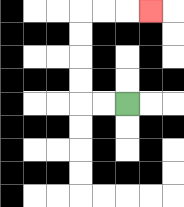{'start': '[5, 4]', 'end': '[6, 0]', 'path_directions': 'L,L,U,U,U,U,R,R,R', 'path_coordinates': '[[5, 4], [4, 4], [3, 4], [3, 3], [3, 2], [3, 1], [3, 0], [4, 0], [5, 0], [6, 0]]'}